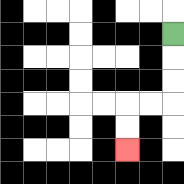{'start': '[7, 1]', 'end': '[5, 6]', 'path_directions': 'D,D,D,L,L,D,D', 'path_coordinates': '[[7, 1], [7, 2], [7, 3], [7, 4], [6, 4], [5, 4], [5, 5], [5, 6]]'}